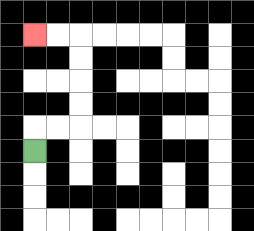{'start': '[1, 6]', 'end': '[1, 1]', 'path_directions': 'U,R,R,U,U,U,U,L,L', 'path_coordinates': '[[1, 6], [1, 5], [2, 5], [3, 5], [3, 4], [3, 3], [3, 2], [3, 1], [2, 1], [1, 1]]'}